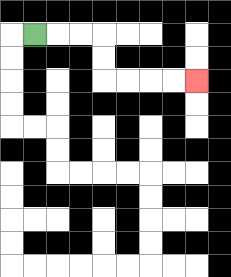{'start': '[1, 1]', 'end': '[8, 3]', 'path_directions': 'R,R,R,D,D,R,R,R,R', 'path_coordinates': '[[1, 1], [2, 1], [3, 1], [4, 1], [4, 2], [4, 3], [5, 3], [6, 3], [7, 3], [8, 3]]'}